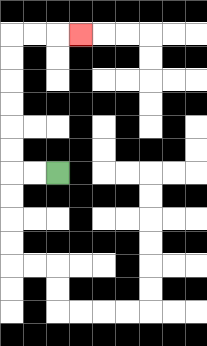{'start': '[2, 7]', 'end': '[3, 1]', 'path_directions': 'L,L,U,U,U,U,U,U,R,R,R', 'path_coordinates': '[[2, 7], [1, 7], [0, 7], [0, 6], [0, 5], [0, 4], [0, 3], [0, 2], [0, 1], [1, 1], [2, 1], [3, 1]]'}